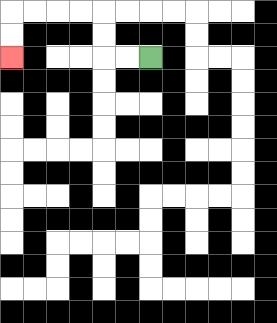{'start': '[6, 2]', 'end': '[0, 2]', 'path_directions': 'L,L,U,U,L,L,L,L,D,D', 'path_coordinates': '[[6, 2], [5, 2], [4, 2], [4, 1], [4, 0], [3, 0], [2, 0], [1, 0], [0, 0], [0, 1], [0, 2]]'}